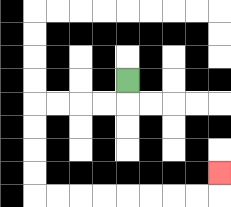{'start': '[5, 3]', 'end': '[9, 7]', 'path_directions': 'D,L,L,L,L,D,D,D,D,R,R,R,R,R,R,R,R,U', 'path_coordinates': '[[5, 3], [5, 4], [4, 4], [3, 4], [2, 4], [1, 4], [1, 5], [1, 6], [1, 7], [1, 8], [2, 8], [3, 8], [4, 8], [5, 8], [6, 8], [7, 8], [8, 8], [9, 8], [9, 7]]'}